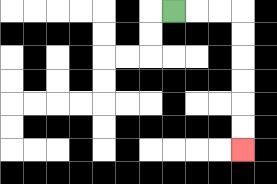{'start': '[7, 0]', 'end': '[10, 6]', 'path_directions': 'R,R,R,D,D,D,D,D,D', 'path_coordinates': '[[7, 0], [8, 0], [9, 0], [10, 0], [10, 1], [10, 2], [10, 3], [10, 4], [10, 5], [10, 6]]'}